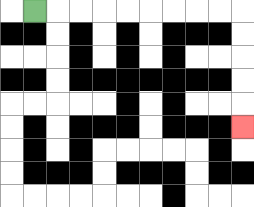{'start': '[1, 0]', 'end': '[10, 5]', 'path_directions': 'R,R,R,R,R,R,R,R,R,D,D,D,D,D', 'path_coordinates': '[[1, 0], [2, 0], [3, 0], [4, 0], [5, 0], [6, 0], [7, 0], [8, 0], [9, 0], [10, 0], [10, 1], [10, 2], [10, 3], [10, 4], [10, 5]]'}